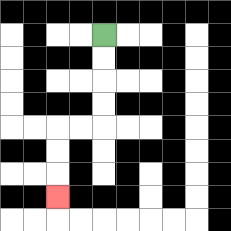{'start': '[4, 1]', 'end': '[2, 8]', 'path_directions': 'D,D,D,D,L,L,D,D,D', 'path_coordinates': '[[4, 1], [4, 2], [4, 3], [4, 4], [4, 5], [3, 5], [2, 5], [2, 6], [2, 7], [2, 8]]'}